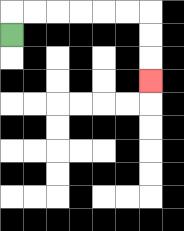{'start': '[0, 1]', 'end': '[6, 3]', 'path_directions': 'U,R,R,R,R,R,R,D,D,D', 'path_coordinates': '[[0, 1], [0, 0], [1, 0], [2, 0], [3, 0], [4, 0], [5, 0], [6, 0], [6, 1], [6, 2], [6, 3]]'}